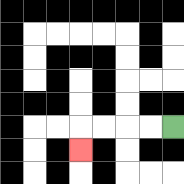{'start': '[7, 5]', 'end': '[3, 6]', 'path_directions': 'L,L,L,L,D', 'path_coordinates': '[[7, 5], [6, 5], [5, 5], [4, 5], [3, 5], [3, 6]]'}